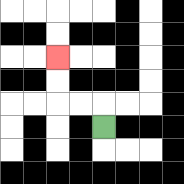{'start': '[4, 5]', 'end': '[2, 2]', 'path_directions': 'U,L,L,U,U', 'path_coordinates': '[[4, 5], [4, 4], [3, 4], [2, 4], [2, 3], [2, 2]]'}